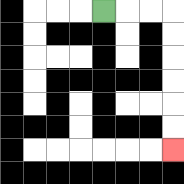{'start': '[4, 0]', 'end': '[7, 6]', 'path_directions': 'R,R,R,D,D,D,D,D,D', 'path_coordinates': '[[4, 0], [5, 0], [6, 0], [7, 0], [7, 1], [7, 2], [7, 3], [7, 4], [7, 5], [7, 6]]'}